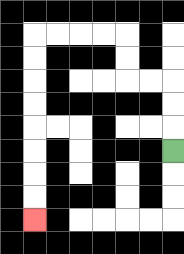{'start': '[7, 6]', 'end': '[1, 9]', 'path_directions': 'U,U,U,L,L,U,U,L,L,L,L,D,D,D,D,D,D,D,D', 'path_coordinates': '[[7, 6], [7, 5], [7, 4], [7, 3], [6, 3], [5, 3], [5, 2], [5, 1], [4, 1], [3, 1], [2, 1], [1, 1], [1, 2], [1, 3], [1, 4], [1, 5], [1, 6], [1, 7], [1, 8], [1, 9]]'}